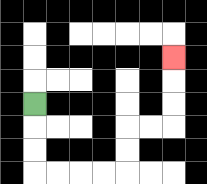{'start': '[1, 4]', 'end': '[7, 2]', 'path_directions': 'D,D,D,R,R,R,R,U,U,R,R,U,U,U', 'path_coordinates': '[[1, 4], [1, 5], [1, 6], [1, 7], [2, 7], [3, 7], [4, 7], [5, 7], [5, 6], [5, 5], [6, 5], [7, 5], [7, 4], [7, 3], [7, 2]]'}